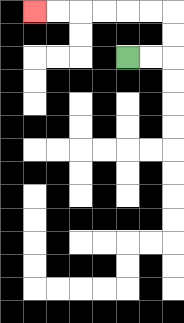{'start': '[5, 2]', 'end': '[1, 0]', 'path_directions': 'R,R,U,U,L,L,L,L,L,L', 'path_coordinates': '[[5, 2], [6, 2], [7, 2], [7, 1], [7, 0], [6, 0], [5, 0], [4, 0], [3, 0], [2, 0], [1, 0]]'}